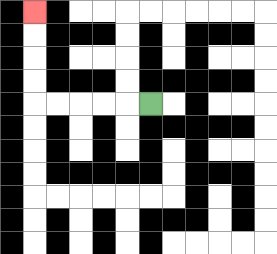{'start': '[6, 4]', 'end': '[1, 0]', 'path_directions': 'L,L,L,L,L,U,U,U,U', 'path_coordinates': '[[6, 4], [5, 4], [4, 4], [3, 4], [2, 4], [1, 4], [1, 3], [1, 2], [1, 1], [1, 0]]'}